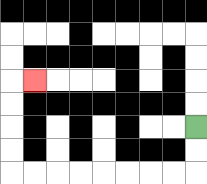{'start': '[8, 5]', 'end': '[1, 3]', 'path_directions': 'D,D,L,L,L,L,L,L,L,L,U,U,U,U,R', 'path_coordinates': '[[8, 5], [8, 6], [8, 7], [7, 7], [6, 7], [5, 7], [4, 7], [3, 7], [2, 7], [1, 7], [0, 7], [0, 6], [0, 5], [0, 4], [0, 3], [1, 3]]'}